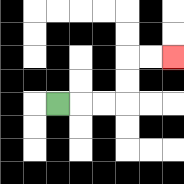{'start': '[2, 4]', 'end': '[7, 2]', 'path_directions': 'R,R,R,U,U,R,R', 'path_coordinates': '[[2, 4], [3, 4], [4, 4], [5, 4], [5, 3], [5, 2], [6, 2], [7, 2]]'}